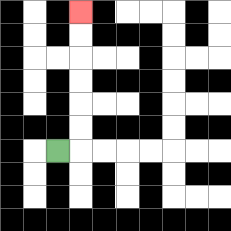{'start': '[2, 6]', 'end': '[3, 0]', 'path_directions': 'R,U,U,U,U,U,U', 'path_coordinates': '[[2, 6], [3, 6], [3, 5], [3, 4], [3, 3], [3, 2], [3, 1], [3, 0]]'}